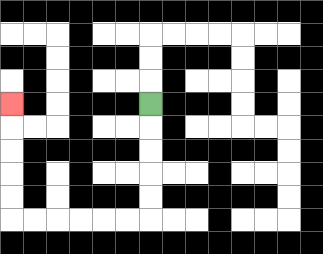{'start': '[6, 4]', 'end': '[0, 4]', 'path_directions': 'D,D,D,D,D,L,L,L,L,L,L,U,U,U,U,U', 'path_coordinates': '[[6, 4], [6, 5], [6, 6], [6, 7], [6, 8], [6, 9], [5, 9], [4, 9], [3, 9], [2, 9], [1, 9], [0, 9], [0, 8], [0, 7], [0, 6], [0, 5], [0, 4]]'}